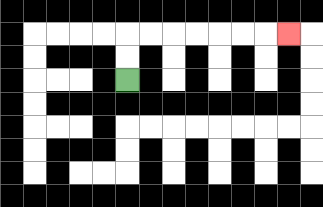{'start': '[5, 3]', 'end': '[12, 1]', 'path_directions': 'U,U,R,R,R,R,R,R,R', 'path_coordinates': '[[5, 3], [5, 2], [5, 1], [6, 1], [7, 1], [8, 1], [9, 1], [10, 1], [11, 1], [12, 1]]'}